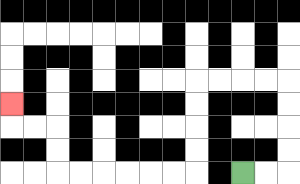{'start': '[10, 7]', 'end': '[0, 4]', 'path_directions': 'R,R,U,U,U,U,L,L,L,L,D,D,D,D,L,L,L,L,L,L,U,U,L,L,U', 'path_coordinates': '[[10, 7], [11, 7], [12, 7], [12, 6], [12, 5], [12, 4], [12, 3], [11, 3], [10, 3], [9, 3], [8, 3], [8, 4], [8, 5], [8, 6], [8, 7], [7, 7], [6, 7], [5, 7], [4, 7], [3, 7], [2, 7], [2, 6], [2, 5], [1, 5], [0, 5], [0, 4]]'}